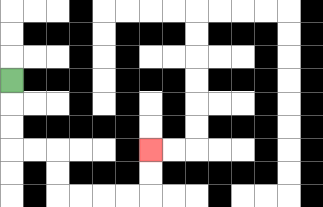{'start': '[0, 3]', 'end': '[6, 6]', 'path_directions': 'D,D,D,R,R,D,D,R,R,R,R,U,U', 'path_coordinates': '[[0, 3], [0, 4], [0, 5], [0, 6], [1, 6], [2, 6], [2, 7], [2, 8], [3, 8], [4, 8], [5, 8], [6, 8], [6, 7], [6, 6]]'}